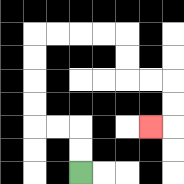{'start': '[3, 7]', 'end': '[6, 5]', 'path_directions': 'U,U,L,L,U,U,U,U,R,R,R,R,D,D,R,R,D,D,L', 'path_coordinates': '[[3, 7], [3, 6], [3, 5], [2, 5], [1, 5], [1, 4], [1, 3], [1, 2], [1, 1], [2, 1], [3, 1], [4, 1], [5, 1], [5, 2], [5, 3], [6, 3], [7, 3], [7, 4], [7, 5], [6, 5]]'}